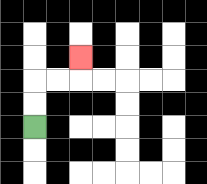{'start': '[1, 5]', 'end': '[3, 2]', 'path_directions': 'U,U,R,R,U', 'path_coordinates': '[[1, 5], [1, 4], [1, 3], [2, 3], [3, 3], [3, 2]]'}